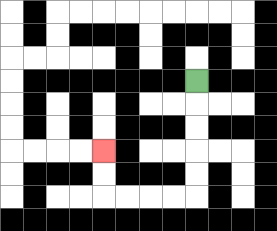{'start': '[8, 3]', 'end': '[4, 6]', 'path_directions': 'D,D,D,D,D,L,L,L,L,U,U', 'path_coordinates': '[[8, 3], [8, 4], [8, 5], [8, 6], [8, 7], [8, 8], [7, 8], [6, 8], [5, 8], [4, 8], [4, 7], [4, 6]]'}